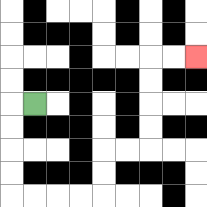{'start': '[1, 4]', 'end': '[8, 2]', 'path_directions': 'L,D,D,D,D,R,R,R,R,U,U,R,R,U,U,U,U,R,R', 'path_coordinates': '[[1, 4], [0, 4], [0, 5], [0, 6], [0, 7], [0, 8], [1, 8], [2, 8], [3, 8], [4, 8], [4, 7], [4, 6], [5, 6], [6, 6], [6, 5], [6, 4], [6, 3], [6, 2], [7, 2], [8, 2]]'}